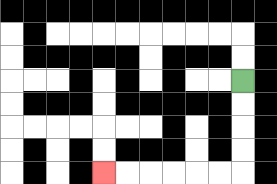{'start': '[10, 3]', 'end': '[4, 7]', 'path_directions': 'D,D,D,D,L,L,L,L,L,L', 'path_coordinates': '[[10, 3], [10, 4], [10, 5], [10, 6], [10, 7], [9, 7], [8, 7], [7, 7], [6, 7], [5, 7], [4, 7]]'}